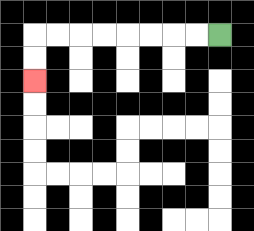{'start': '[9, 1]', 'end': '[1, 3]', 'path_directions': 'L,L,L,L,L,L,L,L,D,D', 'path_coordinates': '[[9, 1], [8, 1], [7, 1], [6, 1], [5, 1], [4, 1], [3, 1], [2, 1], [1, 1], [1, 2], [1, 3]]'}